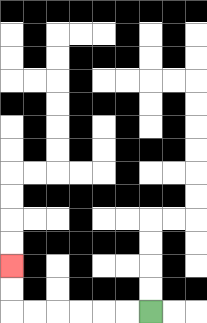{'start': '[6, 13]', 'end': '[0, 11]', 'path_directions': 'L,L,L,L,L,L,U,U', 'path_coordinates': '[[6, 13], [5, 13], [4, 13], [3, 13], [2, 13], [1, 13], [0, 13], [0, 12], [0, 11]]'}